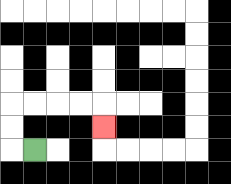{'start': '[1, 6]', 'end': '[4, 5]', 'path_directions': 'L,U,U,R,R,R,R,D', 'path_coordinates': '[[1, 6], [0, 6], [0, 5], [0, 4], [1, 4], [2, 4], [3, 4], [4, 4], [4, 5]]'}